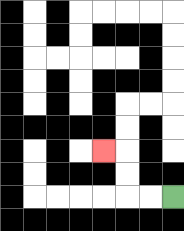{'start': '[7, 8]', 'end': '[4, 6]', 'path_directions': 'L,L,U,U,L', 'path_coordinates': '[[7, 8], [6, 8], [5, 8], [5, 7], [5, 6], [4, 6]]'}